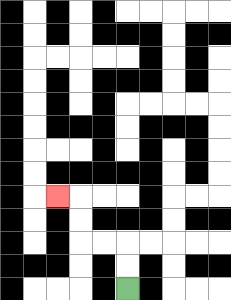{'start': '[5, 12]', 'end': '[2, 8]', 'path_directions': 'U,U,L,L,U,U,L', 'path_coordinates': '[[5, 12], [5, 11], [5, 10], [4, 10], [3, 10], [3, 9], [3, 8], [2, 8]]'}